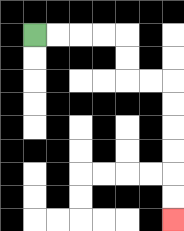{'start': '[1, 1]', 'end': '[7, 9]', 'path_directions': 'R,R,R,R,D,D,R,R,D,D,D,D,D,D', 'path_coordinates': '[[1, 1], [2, 1], [3, 1], [4, 1], [5, 1], [5, 2], [5, 3], [6, 3], [7, 3], [7, 4], [7, 5], [7, 6], [7, 7], [7, 8], [7, 9]]'}